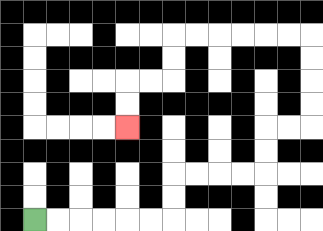{'start': '[1, 9]', 'end': '[5, 5]', 'path_directions': 'R,R,R,R,R,R,U,U,R,R,R,R,U,U,R,R,U,U,U,U,L,L,L,L,L,L,D,D,L,L,D,D', 'path_coordinates': '[[1, 9], [2, 9], [3, 9], [4, 9], [5, 9], [6, 9], [7, 9], [7, 8], [7, 7], [8, 7], [9, 7], [10, 7], [11, 7], [11, 6], [11, 5], [12, 5], [13, 5], [13, 4], [13, 3], [13, 2], [13, 1], [12, 1], [11, 1], [10, 1], [9, 1], [8, 1], [7, 1], [7, 2], [7, 3], [6, 3], [5, 3], [5, 4], [5, 5]]'}